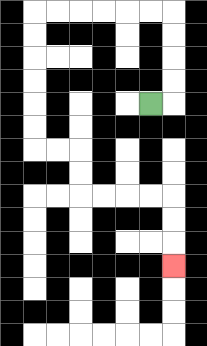{'start': '[6, 4]', 'end': '[7, 11]', 'path_directions': 'R,U,U,U,U,L,L,L,L,L,L,D,D,D,D,D,D,R,R,D,D,R,R,R,R,D,D,D', 'path_coordinates': '[[6, 4], [7, 4], [7, 3], [7, 2], [7, 1], [7, 0], [6, 0], [5, 0], [4, 0], [3, 0], [2, 0], [1, 0], [1, 1], [1, 2], [1, 3], [1, 4], [1, 5], [1, 6], [2, 6], [3, 6], [3, 7], [3, 8], [4, 8], [5, 8], [6, 8], [7, 8], [7, 9], [7, 10], [7, 11]]'}